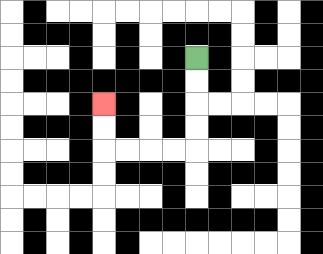{'start': '[8, 2]', 'end': '[4, 4]', 'path_directions': 'D,D,D,D,L,L,L,L,U,U', 'path_coordinates': '[[8, 2], [8, 3], [8, 4], [8, 5], [8, 6], [7, 6], [6, 6], [5, 6], [4, 6], [4, 5], [4, 4]]'}